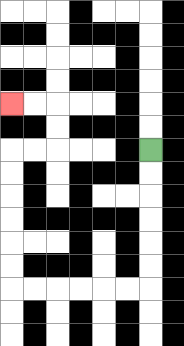{'start': '[6, 6]', 'end': '[0, 4]', 'path_directions': 'D,D,D,D,D,D,L,L,L,L,L,L,U,U,U,U,U,U,R,R,U,U,L,L', 'path_coordinates': '[[6, 6], [6, 7], [6, 8], [6, 9], [6, 10], [6, 11], [6, 12], [5, 12], [4, 12], [3, 12], [2, 12], [1, 12], [0, 12], [0, 11], [0, 10], [0, 9], [0, 8], [0, 7], [0, 6], [1, 6], [2, 6], [2, 5], [2, 4], [1, 4], [0, 4]]'}